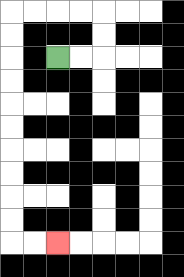{'start': '[2, 2]', 'end': '[2, 10]', 'path_directions': 'R,R,U,U,L,L,L,L,D,D,D,D,D,D,D,D,D,D,R,R', 'path_coordinates': '[[2, 2], [3, 2], [4, 2], [4, 1], [4, 0], [3, 0], [2, 0], [1, 0], [0, 0], [0, 1], [0, 2], [0, 3], [0, 4], [0, 5], [0, 6], [0, 7], [0, 8], [0, 9], [0, 10], [1, 10], [2, 10]]'}